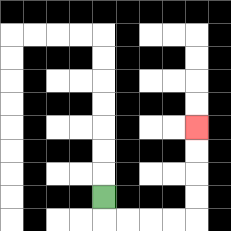{'start': '[4, 8]', 'end': '[8, 5]', 'path_directions': 'D,R,R,R,R,U,U,U,U', 'path_coordinates': '[[4, 8], [4, 9], [5, 9], [6, 9], [7, 9], [8, 9], [8, 8], [8, 7], [8, 6], [8, 5]]'}